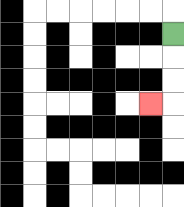{'start': '[7, 1]', 'end': '[6, 4]', 'path_directions': 'D,D,D,L', 'path_coordinates': '[[7, 1], [7, 2], [7, 3], [7, 4], [6, 4]]'}